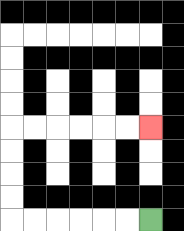{'start': '[6, 9]', 'end': '[6, 5]', 'path_directions': 'L,L,L,L,L,L,U,U,U,U,R,R,R,R,R,R', 'path_coordinates': '[[6, 9], [5, 9], [4, 9], [3, 9], [2, 9], [1, 9], [0, 9], [0, 8], [0, 7], [0, 6], [0, 5], [1, 5], [2, 5], [3, 5], [4, 5], [5, 5], [6, 5]]'}